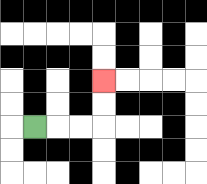{'start': '[1, 5]', 'end': '[4, 3]', 'path_directions': 'R,R,R,U,U', 'path_coordinates': '[[1, 5], [2, 5], [3, 5], [4, 5], [4, 4], [4, 3]]'}